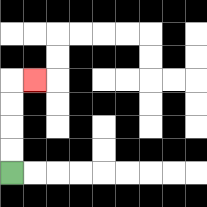{'start': '[0, 7]', 'end': '[1, 3]', 'path_directions': 'U,U,U,U,R', 'path_coordinates': '[[0, 7], [0, 6], [0, 5], [0, 4], [0, 3], [1, 3]]'}